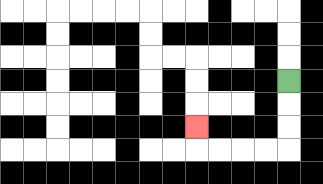{'start': '[12, 3]', 'end': '[8, 5]', 'path_directions': 'D,D,D,L,L,L,L,U', 'path_coordinates': '[[12, 3], [12, 4], [12, 5], [12, 6], [11, 6], [10, 6], [9, 6], [8, 6], [8, 5]]'}